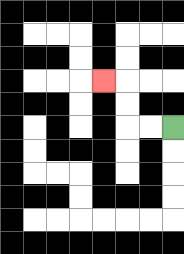{'start': '[7, 5]', 'end': '[4, 3]', 'path_directions': 'L,L,U,U,L', 'path_coordinates': '[[7, 5], [6, 5], [5, 5], [5, 4], [5, 3], [4, 3]]'}